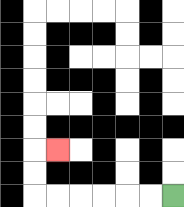{'start': '[7, 8]', 'end': '[2, 6]', 'path_directions': 'L,L,L,L,L,L,U,U,R', 'path_coordinates': '[[7, 8], [6, 8], [5, 8], [4, 8], [3, 8], [2, 8], [1, 8], [1, 7], [1, 6], [2, 6]]'}